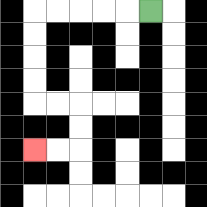{'start': '[6, 0]', 'end': '[1, 6]', 'path_directions': 'L,L,L,L,L,D,D,D,D,R,R,D,D,L,L', 'path_coordinates': '[[6, 0], [5, 0], [4, 0], [3, 0], [2, 0], [1, 0], [1, 1], [1, 2], [1, 3], [1, 4], [2, 4], [3, 4], [3, 5], [3, 6], [2, 6], [1, 6]]'}